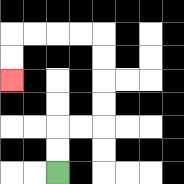{'start': '[2, 7]', 'end': '[0, 3]', 'path_directions': 'U,U,R,R,U,U,U,U,L,L,L,L,D,D', 'path_coordinates': '[[2, 7], [2, 6], [2, 5], [3, 5], [4, 5], [4, 4], [4, 3], [4, 2], [4, 1], [3, 1], [2, 1], [1, 1], [0, 1], [0, 2], [0, 3]]'}